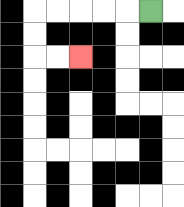{'start': '[6, 0]', 'end': '[3, 2]', 'path_directions': 'L,L,L,L,L,D,D,R,R', 'path_coordinates': '[[6, 0], [5, 0], [4, 0], [3, 0], [2, 0], [1, 0], [1, 1], [1, 2], [2, 2], [3, 2]]'}